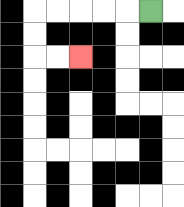{'start': '[6, 0]', 'end': '[3, 2]', 'path_directions': 'L,L,L,L,L,D,D,R,R', 'path_coordinates': '[[6, 0], [5, 0], [4, 0], [3, 0], [2, 0], [1, 0], [1, 1], [1, 2], [2, 2], [3, 2]]'}